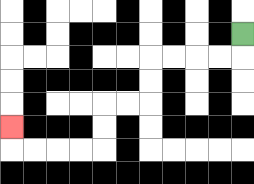{'start': '[10, 1]', 'end': '[0, 5]', 'path_directions': 'D,L,L,L,L,D,D,L,L,D,D,L,L,L,L,U', 'path_coordinates': '[[10, 1], [10, 2], [9, 2], [8, 2], [7, 2], [6, 2], [6, 3], [6, 4], [5, 4], [4, 4], [4, 5], [4, 6], [3, 6], [2, 6], [1, 6], [0, 6], [0, 5]]'}